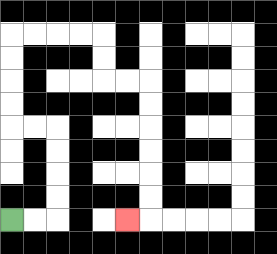{'start': '[0, 9]', 'end': '[5, 9]', 'path_directions': 'R,R,U,U,U,U,L,L,U,U,U,U,R,R,R,R,D,D,R,R,D,D,D,D,D,D,L', 'path_coordinates': '[[0, 9], [1, 9], [2, 9], [2, 8], [2, 7], [2, 6], [2, 5], [1, 5], [0, 5], [0, 4], [0, 3], [0, 2], [0, 1], [1, 1], [2, 1], [3, 1], [4, 1], [4, 2], [4, 3], [5, 3], [6, 3], [6, 4], [6, 5], [6, 6], [6, 7], [6, 8], [6, 9], [5, 9]]'}